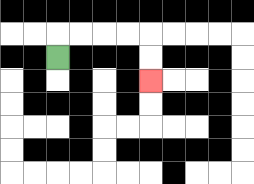{'start': '[2, 2]', 'end': '[6, 3]', 'path_directions': 'U,R,R,R,R,D,D', 'path_coordinates': '[[2, 2], [2, 1], [3, 1], [4, 1], [5, 1], [6, 1], [6, 2], [6, 3]]'}